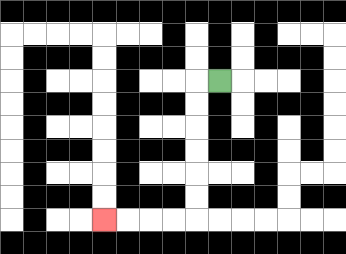{'start': '[9, 3]', 'end': '[4, 9]', 'path_directions': 'L,D,D,D,D,D,D,L,L,L,L', 'path_coordinates': '[[9, 3], [8, 3], [8, 4], [8, 5], [8, 6], [8, 7], [8, 8], [8, 9], [7, 9], [6, 9], [5, 9], [4, 9]]'}